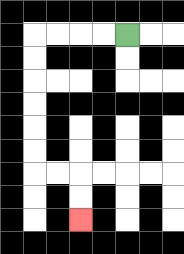{'start': '[5, 1]', 'end': '[3, 9]', 'path_directions': 'L,L,L,L,D,D,D,D,D,D,R,R,D,D', 'path_coordinates': '[[5, 1], [4, 1], [3, 1], [2, 1], [1, 1], [1, 2], [1, 3], [1, 4], [1, 5], [1, 6], [1, 7], [2, 7], [3, 7], [3, 8], [3, 9]]'}